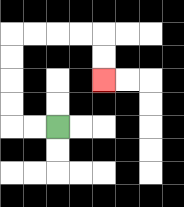{'start': '[2, 5]', 'end': '[4, 3]', 'path_directions': 'L,L,U,U,U,U,R,R,R,R,D,D', 'path_coordinates': '[[2, 5], [1, 5], [0, 5], [0, 4], [0, 3], [0, 2], [0, 1], [1, 1], [2, 1], [3, 1], [4, 1], [4, 2], [4, 3]]'}